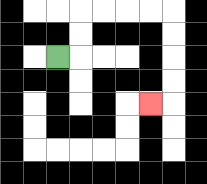{'start': '[2, 2]', 'end': '[6, 4]', 'path_directions': 'R,U,U,R,R,R,R,D,D,D,D,L', 'path_coordinates': '[[2, 2], [3, 2], [3, 1], [3, 0], [4, 0], [5, 0], [6, 0], [7, 0], [7, 1], [7, 2], [7, 3], [7, 4], [6, 4]]'}